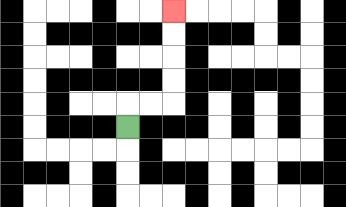{'start': '[5, 5]', 'end': '[7, 0]', 'path_directions': 'U,R,R,U,U,U,U', 'path_coordinates': '[[5, 5], [5, 4], [6, 4], [7, 4], [7, 3], [7, 2], [7, 1], [7, 0]]'}